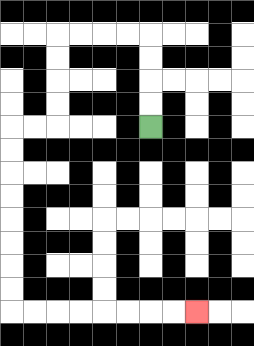{'start': '[6, 5]', 'end': '[8, 13]', 'path_directions': 'U,U,U,U,L,L,L,L,D,D,D,D,L,L,D,D,D,D,D,D,D,D,R,R,R,R,R,R,R,R', 'path_coordinates': '[[6, 5], [6, 4], [6, 3], [6, 2], [6, 1], [5, 1], [4, 1], [3, 1], [2, 1], [2, 2], [2, 3], [2, 4], [2, 5], [1, 5], [0, 5], [0, 6], [0, 7], [0, 8], [0, 9], [0, 10], [0, 11], [0, 12], [0, 13], [1, 13], [2, 13], [3, 13], [4, 13], [5, 13], [6, 13], [7, 13], [8, 13]]'}